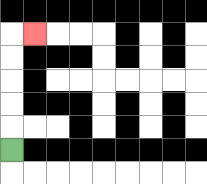{'start': '[0, 6]', 'end': '[1, 1]', 'path_directions': 'U,U,U,U,U,R', 'path_coordinates': '[[0, 6], [0, 5], [0, 4], [0, 3], [0, 2], [0, 1], [1, 1]]'}